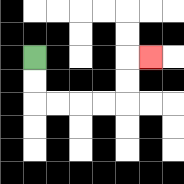{'start': '[1, 2]', 'end': '[6, 2]', 'path_directions': 'D,D,R,R,R,R,U,U,R', 'path_coordinates': '[[1, 2], [1, 3], [1, 4], [2, 4], [3, 4], [4, 4], [5, 4], [5, 3], [5, 2], [6, 2]]'}